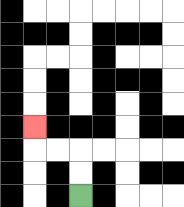{'start': '[3, 8]', 'end': '[1, 5]', 'path_directions': 'U,U,L,L,U', 'path_coordinates': '[[3, 8], [3, 7], [3, 6], [2, 6], [1, 6], [1, 5]]'}